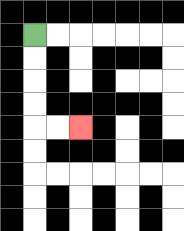{'start': '[1, 1]', 'end': '[3, 5]', 'path_directions': 'D,D,D,D,R,R', 'path_coordinates': '[[1, 1], [1, 2], [1, 3], [1, 4], [1, 5], [2, 5], [3, 5]]'}